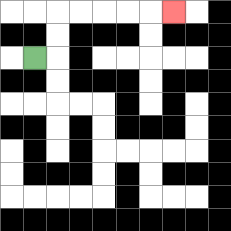{'start': '[1, 2]', 'end': '[7, 0]', 'path_directions': 'R,U,U,R,R,R,R,R', 'path_coordinates': '[[1, 2], [2, 2], [2, 1], [2, 0], [3, 0], [4, 0], [5, 0], [6, 0], [7, 0]]'}